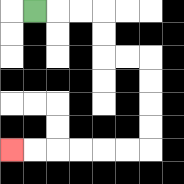{'start': '[1, 0]', 'end': '[0, 6]', 'path_directions': 'R,R,R,D,D,R,R,D,D,D,D,L,L,L,L,L,L', 'path_coordinates': '[[1, 0], [2, 0], [3, 0], [4, 0], [4, 1], [4, 2], [5, 2], [6, 2], [6, 3], [6, 4], [6, 5], [6, 6], [5, 6], [4, 6], [3, 6], [2, 6], [1, 6], [0, 6]]'}